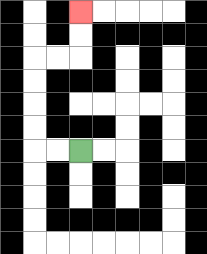{'start': '[3, 6]', 'end': '[3, 0]', 'path_directions': 'L,L,U,U,U,U,R,R,U,U', 'path_coordinates': '[[3, 6], [2, 6], [1, 6], [1, 5], [1, 4], [1, 3], [1, 2], [2, 2], [3, 2], [3, 1], [3, 0]]'}